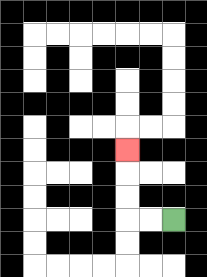{'start': '[7, 9]', 'end': '[5, 6]', 'path_directions': 'L,L,U,U,U', 'path_coordinates': '[[7, 9], [6, 9], [5, 9], [5, 8], [5, 7], [5, 6]]'}